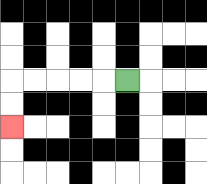{'start': '[5, 3]', 'end': '[0, 5]', 'path_directions': 'L,L,L,L,L,D,D', 'path_coordinates': '[[5, 3], [4, 3], [3, 3], [2, 3], [1, 3], [0, 3], [0, 4], [0, 5]]'}